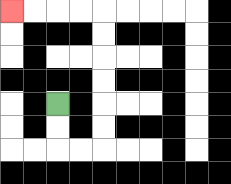{'start': '[2, 4]', 'end': '[0, 0]', 'path_directions': 'D,D,R,R,U,U,U,U,U,U,L,L,L,L', 'path_coordinates': '[[2, 4], [2, 5], [2, 6], [3, 6], [4, 6], [4, 5], [4, 4], [4, 3], [4, 2], [4, 1], [4, 0], [3, 0], [2, 0], [1, 0], [0, 0]]'}